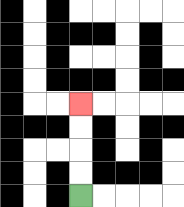{'start': '[3, 8]', 'end': '[3, 4]', 'path_directions': 'U,U,U,U', 'path_coordinates': '[[3, 8], [3, 7], [3, 6], [3, 5], [3, 4]]'}